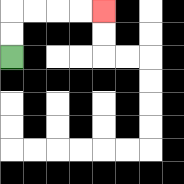{'start': '[0, 2]', 'end': '[4, 0]', 'path_directions': 'U,U,R,R,R,R', 'path_coordinates': '[[0, 2], [0, 1], [0, 0], [1, 0], [2, 0], [3, 0], [4, 0]]'}